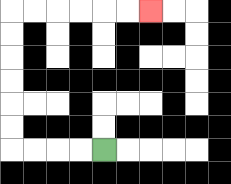{'start': '[4, 6]', 'end': '[6, 0]', 'path_directions': 'L,L,L,L,U,U,U,U,U,U,R,R,R,R,R,R', 'path_coordinates': '[[4, 6], [3, 6], [2, 6], [1, 6], [0, 6], [0, 5], [0, 4], [0, 3], [0, 2], [0, 1], [0, 0], [1, 0], [2, 0], [3, 0], [4, 0], [5, 0], [6, 0]]'}